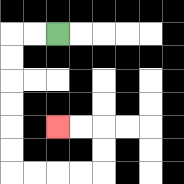{'start': '[2, 1]', 'end': '[2, 5]', 'path_directions': 'L,L,D,D,D,D,D,D,R,R,R,R,U,U,L,L', 'path_coordinates': '[[2, 1], [1, 1], [0, 1], [0, 2], [0, 3], [0, 4], [0, 5], [0, 6], [0, 7], [1, 7], [2, 7], [3, 7], [4, 7], [4, 6], [4, 5], [3, 5], [2, 5]]'}